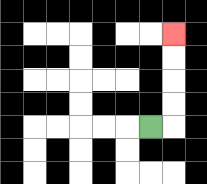{'start': '[6, 5]', 'end': '[7, 1]', 'path_directions': 'R,U,U,U,U', 'path_coordinates': '[[6, 5], [7, 5], [7, 4], [7, 3], [7, 2], [7, 1]]'}